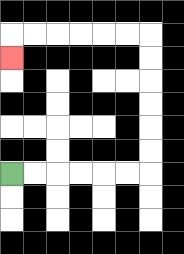{'start': '[0, 7]', 'end': '[0, 2]', 'path_directions': 'R,R,R,R,R,R,U,U,U,U,U,U,L,L,L,L,L,L,D', 'path_coordinates': '[[0, 7], [1, 7], [2, 7], [3, 7], [4, 7], [5, 7], [6, 7], [6, 6], [6, 5], [6, 4], [6, 3], [6, 2], [6, 1], [5, 1], [4, 1], [3, 1], [2, 1], [1, 1], [0, 1], [0, 2]]'}